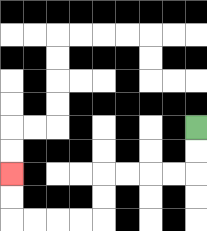{'start': '[8, 5]', 'end': '[0, 7]', 'path_directions': 'D,D,L,L,L,L,D,D,L,L,L,L,U,U', 'path_coordinates': '[[8, 5], [8, 6], [8, 7], [7, 7], [6, 7], [5, 7], [4, 7], [4, 8], [4, 9], [3, 9], [2, 9], [1, 9], [0, 9], [0, 8], [0, 7]]'}